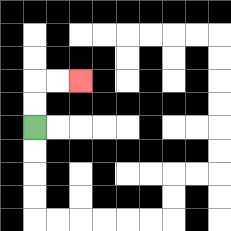{'start': '[1, 5]', 'end': '[3, 3]', 'path_directions': 'U,U,R,R', 'path_coordinates': '[[1, 5], [1, 4], [1, 3], [2, 3], [3, 3]]'}